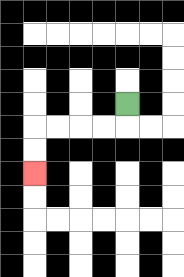{'start': '[5, 4]', 'end': '[1, 7]', 'path_directions': 'D,L,L,L,L,D,D', 'path_coordinates': '[[5, 4], [5, 5], [4, 5], [3, 5], [2, 5], [1, 5], [1, 6], [1, 7]]'}